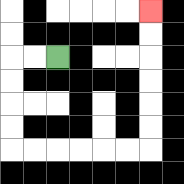{'start': '[2, 2]', 'end': '[6, 0]', 'path_directions': 'L,L,D,D,D,D,R,R,R,R,R,R,U,U,U,U,U,U', 'path_coordinates': '[[2, 2], [1, 2], [0, 2], [0, 3], [0, 4], [0, 5], [0, 6], [1, 6], [2, 6], [3, 6], [4, 6], [5, 6], [6, 6], [6, 5], [6, 4], [6, 3], [6, 2], [6, 1], [6, 0]]'}